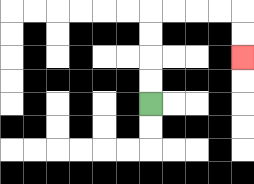{'start': '[6, 4]', 'end': '[10, 2]', 'path_directions': 'U,U,U,U,R,R,R,R,D,D', 'path_coordinates': '[[6, 4], [6, 3], [6, 2], [6, 1], [6, 0], [7, 0], [8, 0], [9, 0], [10, 0], [10, 1], [10, 2]]'}